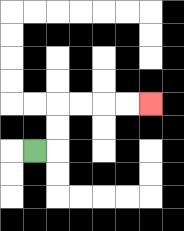{'start': '[1, 6]', 'end': '[6, 4]', 'path_directions': 'R,U,U,R,R,R,R', 'path_coordinates': '[[1, 6], [2, 6], [2, 5], [2, 4], [3, 4], [4, 4], [5, 4], [6, 4]]'}